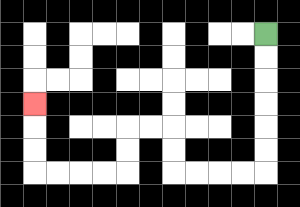{'start': '[11, 1]', 'end': '[1, 4]', 'path_directions': 'D,D,D,D,D,D,L,L,L,L,U,U,L,L,D,D,L,L,L,L,U,U,U', 'path_coordinates': '[[11, 1], [11, 2], [11, 3], [11, 4], [11, 5], [11, 6], [11, 7], [10, 7], [9, 7], [8, 7], [7, 7], [7, 6], [7, 5], [6, 5], [5, 5], [5, 6], [5, 7], [4, 7], [3, 7], [2, 7], [1, 7], [1, 6], [1, 5], [1, 4]]'}